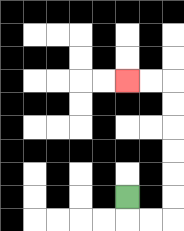{'start': '[5, 8]', 'end': '[5, 3]', 'path_directions': 'D,R,R,U,U,U,U,U,U,L,L', 'path_coordinates': '[[5, 8], [5, 9], [6, 9], [7, 9], [7, 8], [7, 7], [7, 6], [7, 5], [7, 4], [7, 3], [6, 3], [5, 3]]'}